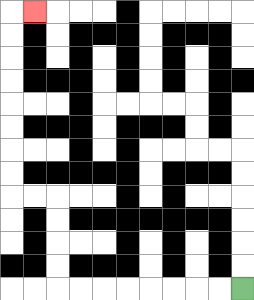{'start': '[10, 12]', 'end': '[1, 0]', 'path_directions': 'L,L,L,L,L,L,L,L,U,U,U,U,L,L,U,U,U,U,U,U,U,U,R', 'path_coordinates': '[[10, 12], [9, 12], [8, 12], [7, 12], [6, 12], [5, 12], [4, 12], [3, 12], [2, 12], [2, 11], [2, 10], [2, 9], [2, 8], [1, 8], [0, 8], [0, 7], [0, 6], [0, 5], [0, 4], [0, 3], [0, 2], [0, 1], [0, 0], [1, 0]]'}